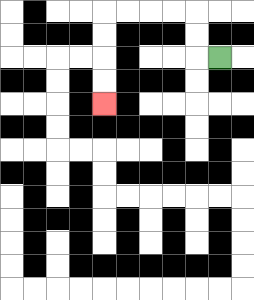{'start': '[9, 2]', 'end': '[4, 4]', 'path_directions': 'L,U,U,L,L,L,L,D,D,D,D', 'path_coordinates': '[[9, 2], [8, 2], [8, 1], [8, 0], [7, 0], [6, 0], [5, 0], [4, 0], [4, 1], [4, 2], [4, 3], [4, 4]]'}